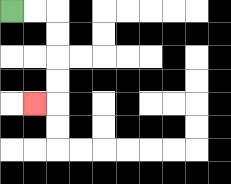{'start': '[0, 0]', 'end': '[1, 4]', 'path_directions': 'R,R,D,D,D,D,L', 'path_coordinates': '[[0, 0], [1, 0], [2, 0], [2, 1], [2, 2], [2, 3], [2, 4], [1, 4]]'}